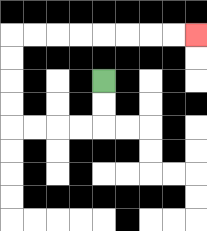{'start': '[4, 3]', 'end': '[8, 1]', 'path_directions': 'D,D,L,L,L,L,U,U,U,U,R,R,R,R,R,R,R,R', 'path_coordinates': '[[4, 3], [4, 4], [4, 5], [3, 5], [2, 5], [1, 5], [0, 5], [0, 4], [0, 3], [0, 2], [0, 1], [1, 1], [2, 1], [3, 1], [4, 1], [5, 1], [6, 1], [7, 1], [8, 1]]'}